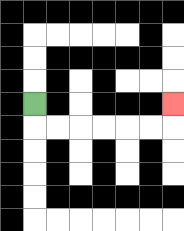{'start': '[1, 4]', 'end': '[7, 4]', 'path_directions': 'D,R,R,R,R,R,R,U', 'path_coordinates': '[[1, 4], [1, 5], [2, 5], [3, 5], [4, 5], [5, 5], [6, 5], [7, 5], [7, 4]]'}